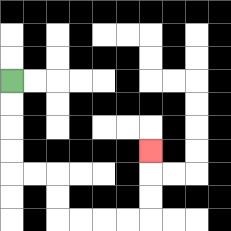{'start': '[0, 3]', 'end': '[6, 6]', 'path_directions': 'D,D,D,D,R,R,D,D,R,R,R,R,U,U,U', 'path_coordinates': '[[0, 3], [0, 4], [0, 5], [0, 6], [0, 7], [1, 7], [2, 7], [2, 8], [2, 9], [3, 9], [4, 9], [5, 9], [6, 9], [6, 8], [6, 7], [6, 6]]'}